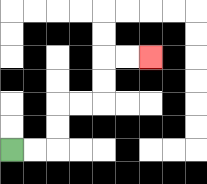{'start': '[0, 6]', 'end': '[6, 2]', 'path_directions': 'R,R,U,U,R,R,U,U,R,R', 'path_coordinates': '[[0, 6], [1, 6], [2, 6], [2, 5], [2, 4], [3, 4], [4, 4], [4, 3], [4, 2], [5, 2], [6, 2]]'}